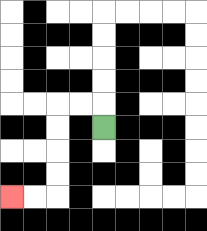{'start': '[4, 5]', 'end': '[0, 8]', 'path_directions': 'U,L,L,D,D,D,D,L,L', 'path_coordinates': '[[4, 5], [4, 4], [3, 4], [2, 4], [2, 5], [2, 6], [2, 7], [2, 8], [1, 8], [0, 8]]'}